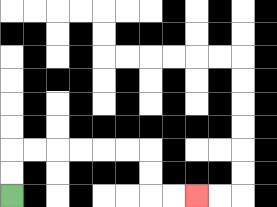{'start': '[0, 8]', 'end': '[8, 8]', 'path_directions': 'U,U,R,R,R,R,R,R,D,D,R,R', 'path_coordinates': '[[0, 8], [0, 7], [0, 6], [1, 6], [2, 6], [3, 6], [4, 6], [5, 6], [6, 6], [6, 7], [6, 8], [7, 8], [8, 8]]'}